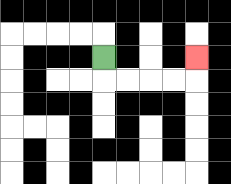{'start': '[4, 2]', 'end': '[8, 2]', 'path_directions': 'D,R,R,R,R,U', 'path_coordinates': '[[4, 2], [4, 3], [5, 3], [6, 3], [7, 3], [8, 3], [8, 2]]'}